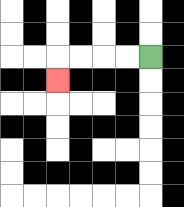{'start': '[6, 2]', 'end': '[2, 3]', 'path_directions': 'L,L,L,L,D', 'path_coordinates': '[[6, 2], [5, 2], [4, 2], [3, 2], [2, 2], [2, 3]]'}